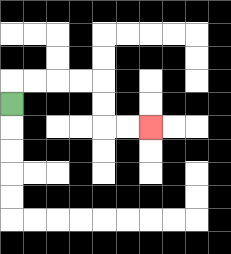{'start': '[0, 4]', 'end': '[6, 5]', 'path_directions': 'U,R,R,R,R,D,D,R,R', 'path_coordinates': '[[0, 4], [0, 3], [1, 3], [2, 3], [3, 3], [4, 3], [4, 4], [4, 5], [5, 5], [6, 5]]'}